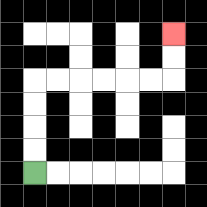{'start': '[1, 7]', 'end': '[7, 1]', 'path_directions': 'U,U,U,U,R,R,R,R,R,R,U,U', 'path_coordinates': '[[1, 7], [1, 6], [1, 5], [1, 4], [1, 3], [2, 3], [3, 3], [4, 3], [5, 3], [6, 3], [7, 3], [7, 2], [7, 1]]'}